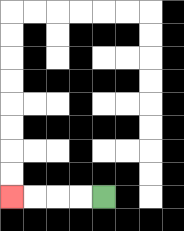{'start': '[4, 8]', 'end': '[0, 8]', 'path_directions': 'L,L,L,L', 'path_coordinates': '[[4, 8], [3, 8], [2, 8], [1, 8], [0, 8]]'}